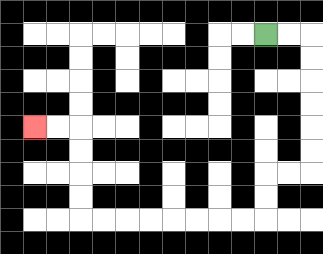{'start': '[11, 1]', 'end': '[1, 5]', 'path_directions': 'R,R,D,D,D,D,D,D,L,L,D,D,L,L,L,L,L,L,L,L,U,U,U,U,L,L', 'path_coordinates': '[[11, 1], [12, 1], [13, 1], [13, 2], [13, 3], [13, 4], [13, 5], [13, 6], [13, 7], [12, 7], [11, 7], [11, 8], [11, 9], [10, 9], [9, 9], [8, 9], [7, 9], [6, 9], [5, 9], [4, 9], [3, 9], [3, 8], [3, 7], [3, 6], [3, 5], [2, 5], [1, 5]]'}